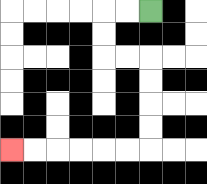{'start': '[6, 0]', 'end': '[0, 6]', 'path_directions': 'L,L,D,D,R,R,D,D,D,D,L,L,L,L,L,L', 'path_coordinates': '[[6, 0], [5, 0], [4, 0], [4, 1], [4, 2], [5, 2], [6, 2], [6, 3], [6, 4], [6, 5], [6, 6], [5, 6], [4, 6], [3, 6], [2, 6], [1, 6], [0, 6]]'}